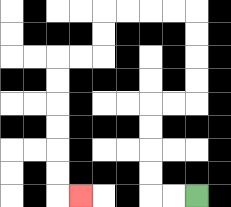{'start': '[8, 8]', 'end': '[3, 8]', 'path_directions': 'L,L,U,U,U,U,R,R,U,U,U,U,L,L,L,L,D,D,L,L,D,D,D,D,D,D,R', 'path_coordinates': '[[8, 8], [7, 8], [6, 8], [6, 7], [6, 6], [6, 5], [6, 4], [7, 4], [8, 4], [8, 3], [8, 2], [8, 1], [8, 0], [7, 0], [6, 0], [5, 0], [4, 0], [4, 1], [4, 2], [3, 2], [2, 2], [2, 3], [2, 4], [2, 5], [2, 6], [2, 7], [2, 8], [3, 8]]'}